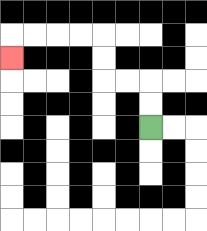{'start': '[6, 5]', 'end': '[0, 2]', 'path_directions': 'U,U,L,L,U,U,L,L,L,L,D', 'path_coordinates': '[[6, 5], [6, 4], [6, 3], [5, 3], [4, 3], [4, 2], [4, 1], [3, 1], [2, 1], [1, 1], [0, 1], [0, 2]]'}